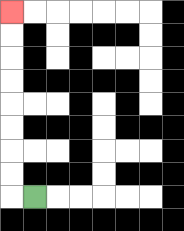{'start': '[1, 8]', 'end': '[0, 0]', 'path_directions': 'L,U,U,U,U,U,U,U,U', 'path_coordinates': '[[1, 8], [0, 8], [0, 7], [0, 6], [0, 5], [0, 4], [0, 3], [0, 2], [0, 1], [0, 0]]'}